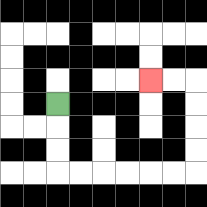{'start': '[2, 4]', 'end': '[6, 3]', 'path_directions': 'D,D,D,R,R,R,R,R,R,U,U,U,U,L,L', 'path_coordinates': '[[2, 4], [2, 5], [2, 6], [2, 7], [3, 7], [4, 7], [5, 7], [6, 7], [7, 7], [8, 7], [8, 6], [8, 5], [8, 4], [8, 3], [7, 3], [6, 3]]'}